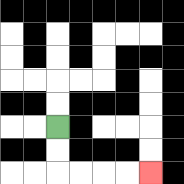{'start': '[2, 5]', 'end': '[6, 7]', 'path_directions': 'D,D,R,R,R,R', 'path_coordinates': '[[2, 5], [2, 6], [2, 7], [3, 7], [4, 7], [5, 7], [6, 7]]'}